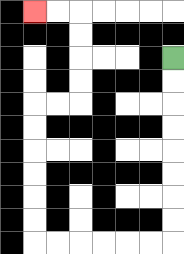{'start': '[7, 2]', 'end': '[1, 0]', 'path_directions': 'D,D,D,D,D,D,D,D,L,L,L,L,L,L,U,U,U,U,U,U,R,R,U,U,U,U,L,L', 'path_coordinates': '[[7, 2], [7, 3], [7, 4], [7, 5], [7, 6], [7, 7], [7, 8], [7, 9], [7, 10], [6, 10], [5, 10], [4, 10], [3, 10], [2, 10], [1, 10], [1, 9], [1, 8], [1, 7], [1, 6], [1, 5], [1, 4], [2, 4], [3, 4], [3, 3], [3, 2], [3, 1], [3, 0], [2, 0], [1, 0]]'}